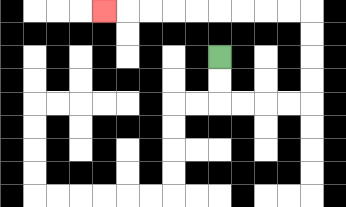{'start': '[9, 2]', 'end': '[4, 0]', 'path_directions': 'D,D,R,R,R,R,U,U,U,U,L,L,L,L,L,L,L,L,L', 'path_coordinates': '[[9, 2], [9, 3], [9, 4], [10, 4], [11, 4], [12, 4], [13, 4], [13, 3], [13, 2], [13, 1], [13, 0], [12, 0], [11, 0], [10, 0], [9, 0], [8, 0], [7, 0], [6, 0], [5, 0], [4, 0]]'}